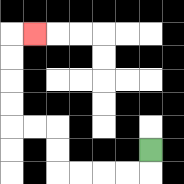{'start': '[6, 6]', 'end': '[1, 1]', 'path_directions': 'D,L,L,L,L,U,U,L,L,U,U,U,U,R', 'path_coordinates': '[[6, 6], [6, 7], [5, 7], [4, 7], [3, 7], [2, 7], [2, 6], [2, 5], [1, 5], [0, 5], [0, 4], [0, 3], [0, 2], [0, 1], [1, 1]]'}